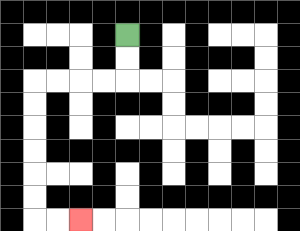{'start': '[5, 1]', 'end': '[3, 9]', 'path_directions': 'D,D,L,L,L,L,D,D,D,D,D,D,R,R', 'path_coordinates': '[[5, 1], [5, 2], [5, 3], [4, 3], [3, 3], [2, 3], [1, 3], [1, 4], [1, 5], [1, 6], [1, 7], [1, 8], [1, 9], [2, 9], [3, 9]]'}